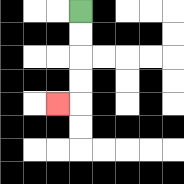{'start': '[3, 0]', 'end': '[2, 4]', 'path_directions': 'D,D,D,D,L', 'path_coordinates': '[[3, 0], [3, 1], [3, 2], [3, 3], [3, 4], [2, 4]]'}